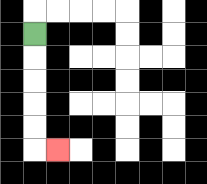{'start': '[1, 1]', 'end': '[2, 6]', 'path_directions': 'D,D,D,D,D,R', 'path_coordinates': '[[1, 1], [1, 2], [1, 3], [1, 4], [1, 5], [1, 6], [2, 6]]'}